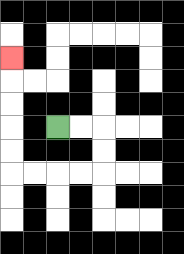{'start': '[2, 5]', 'end': '[0, 2]', 'path_directions': 'R,R,D,D,L,L,L,L,U,U,U,U,U', 'path_coordinates': '[[2, 5], [3, 5], [4, 5], [4, 6], [4, 7], [3, 7], [2, 7], [1, 7], [0, 7], [0, 6], [0, 5], [0, 4], [0, 3], [0, 2]]'}